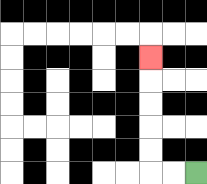{'start': '[8, 7]', 'end': '[6, 2]', 'path_directions': 'L,L,U,U,U,U,U', 'path_coordinates': '[[8, 7], [7, 7], [6, 7], [6, 6], [6, 5], [6, 4], [6, 3], [6, 2]]'}